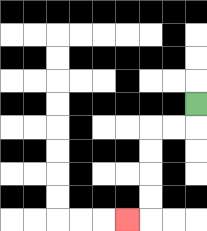{'start': '[8, 4]', 'end': '[5, 9]', 'path_directions': 'D,L,L,D,D,D,D,L', 'path_coordinates': '[[8, 4], [8, 5], [7, 5], [6, 5], [6, 6], [6, 7], [6, 8], [6, 9], [5, 9]]'}